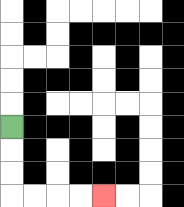{'start': '[0, 5]', 'end': '[4, 8]', 'path_directions': 'D,D,D,R,R,R,R', 'path_coordinates': '[[0, 5], [0, 6], [0, 7], [0, 8], [1, 8], [2, 8], [3, 8], [4, 8]]'}